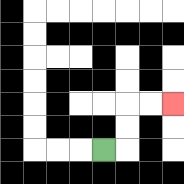{'start': '[4, 6]', 'end': '[7, 4]', 'path_directions': 'R,U,U,R,R', 'path_coordinates': '[[4, 6], [5, 6], [5, 5], [5, 4], [6, 4], [7, 4]]'}